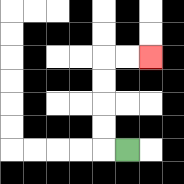{'start': '[5, 6]', 'end': '[6, 2]', 'path_directions': 'L,U,U,U,U,R,R', 'path_coordinates': '[[5, 6], [4, 6], [4, 5], [4, 4], [4, 3], [4, 2], [5, 2], [6, 2]]'}